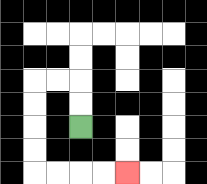{'start': '[3, 5]', 'end': '[5, 7]', 'path_directions': 'U,U,L,L,D,D,D,D,R,R,R,R', 'path_coordinates': '[[3, 5], [3, 4], [3, 3], [2, 3], [1, 3], [1, 4], [1, 5], [1, 6], [1, 7], [2, 7], [3, 7], [4, 7], [5, 7]]'}